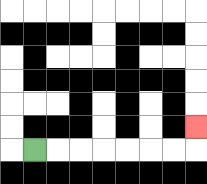{'start': '[1, 6]', 'end': '[8, 5]', 'path_directions': 'R,R,R,R,R,R,R,U', 'path_coordinates': '[[1, 6], [2, 6], [3, 6], [4, 6], [5, 6], [6, 6], [7, 6], [8, 6], [8, 5]]'}